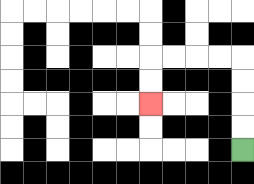{'start': '[10, 6]', 'end': '[6, 4]', 'path_directions': 'U,U,U,U,L,L,L,L,D,D', 'path_coordinates': '[[10, 6], [10, 5], [10, 4], [10, 3], [10, 2], [9, 2], [8, 2], [7, 2], [6, 2], [6, 3], [6, 4]]'}